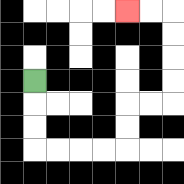{'start': '[1, 3]', 'end': '[5, 0]', 'path_directions': 'D,D,D,R,R,R,R,U,U,R,R,U,U,U,U,L,L', 'path_coordinates': '[[1, 3], [1, 4], [1, 5], [1, 6], [2, 6], [3, 6], [4, 6], [5, 6], [5, 5], [5, 4], [6, 4], [7, 4], [7, 3], [7, 2], [7, 1], [7, 0], [6, 0], [5, 0]]'}